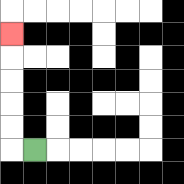{'start': '[1, 6]', 'end': '[0, 1]', 'path_directions': 'L,U,U,U,U,U', 'path_coordinates': '[[1, 6], [0, 6], [0, 5], [0, 4], [0, 3], [0, 2], [0, 1]]'}